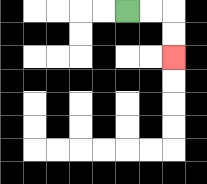{'start': '[5, 0]', 'end': '[7, 2]', 'path_directions': 'R,R,D,D', 'path_coordinates': '[[5, 0], [6, 0], [7, 0], [7, 1], [7, 2]]'}